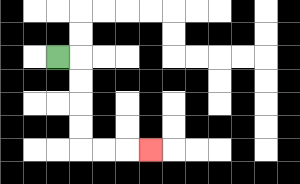{'start': '[2, 2]', 'end': '[6, 6]', 'path_directions': 'R,D,D,D,D,R,R,R', 'path_coordinates': '[[2, 2], [3, 2], [3, 3], [3, 4], [3, 5], [3, 6], [4, 6], [5, 6], [6, 6]]'}